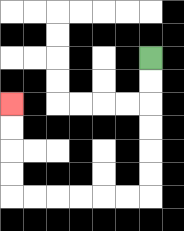{'start': '[6, 2]', 'end': '[0, 4]', 'path_directions': 'D,D,D,D,D,D,L,L,L,L,L,L,U,U,U,U', 'path_coordinates': '[[6, 2], [6, 3], [6, 4], [6, 5], [6, 6], [6, 7], [6, 8], [5, 8], [4, 8], [3, 8], [2, 8], [1, 8], [0, 8], [0, 7], [0, 6], [0, 5], [0, 4]]'}